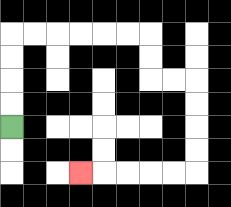{'start': '[0, 5]', 'end': '[3, 7]', 'path_directions': 'U,U,U,U,R,R,R,R,R,R,D,D,R,R,D,D,D,D,L,L,L,L,L', 'path_coordinates': '[[0, 5], [0, 4], [0, 3], [0, 2], [0, 1], [1, 1], [2, 1], [3, 1], [4, 1], [5, 1], [6, 1], [6, 2], [6, 3], [7, 3], [8, 3], [8, 4], [8, 5], [8, 6], [8, 7], [7, 7], [6, 7], [5, 7], [4, 7], [3, 7]]'}